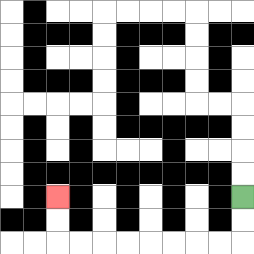{'start': '[10, 8]', 'end': '[2, 8]', 'path_directions': 'D,D,L,L,L,L,L,L,L,L,U,U', 'path_coordinates': '[[10, 8], [10, 9], [10, 10], [9, 10], [8, 10], [7, 10], [6, 10], [5, 10], [4, 10], [3, 10], [2, 10], [2, 9], [2, 8]]'}